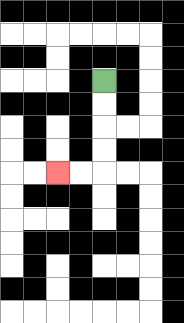{'start': '[4, 3]', 'end': '[2, 7]', 'path_directions': 'D,D,D,D,L,L', 'path_coordinates': '[[4, 3], [4, 4], [4, 5], [4, 6], [4, 7], [3, 7], [2, 7]]'}